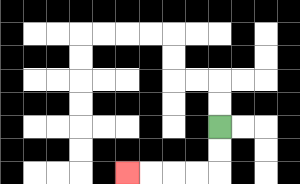{'start': '[9, 5]', 'end': '[5, 7]', 'path_directions': 'D,D,L,L,L,L', 'path_coordinates': '[[9, 5], [9, 6], [9, 7], [8, 7], [7, 7], [6, 7], [5, 7]]'}